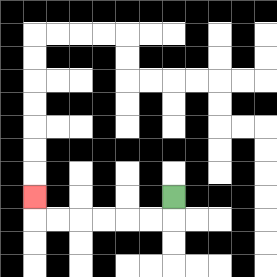{'start': '[7, 8]', 'end': '[1, 8]', 'path_directions': 'D,L,L,L,L,L,L,U', 'path_coordinates': '[[7, 8], [7, 9], [6, 9], [5, 9], [4, 9], [3, 9], [2, 9], [1, 9], [1, 8]]'}